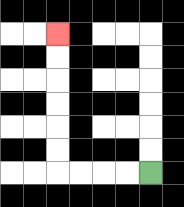{'start': '[6, 7]', 'end': '[2, 1]', 'path_directions': 'L,L,L,L,U,U,U,U,U,U', 'path_coordinates': '[[6, 7], [5, 7], [4, 7], [3, 7], [2, 7], [2, 6], [2, 5], [2, 4], [2, 3], [2, 2], [2, 1]]'}